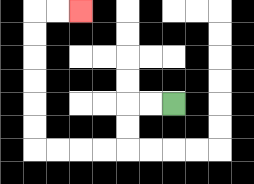{'start': '[7, 4]', 'end': '[3, 0]', 'path_directions': 'L,L,D,D,L,L,L,L,U,U,U,U,U,U,R,R', 'path_coordinates': '[[7, 4], [6, 4], [5, 4], [5, 5], [5, 6], [4, 6], [3, 6], [2, 6], [1, 6], [1, 5], [1, 4], [1, 3], [1, 2], [1, 1], [1, 0], [2, 0], [3, 0]]'}